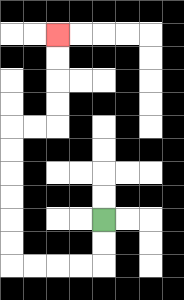{'start': '[4, 9]', 'end': '[2, 1]', 'path_directions': 'D,D,L,L,L,L,U,U,U,U,U,U,R,R,U,U,U,U', 'path_coordinates': '[[4, 9], [4, 10], [4, 11], [3, 11], [2, 11], [1, 11], [0, 11], [0, 10], [0, 9], [0, 8], [0, 7], [0, 6], [0, 5], [1, 5], [2, 5], [2, 4], [2, 3], [2, 2], [2, 1]]'}